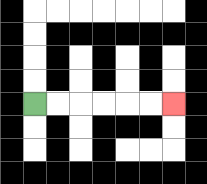{'start': '[1, 4]', 'end': '[7, 4]', 'path_directions': 'R,R,R,R,R,R', 'path_coordinates': '[[1, 4], [2, 4], [3, 4], [4, 4], [5, 4], [6, 4], [7, 4]]'}